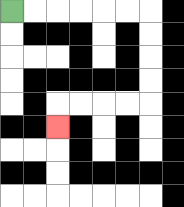{'start': '[0, 0]', 'end': '[2, 5]', 'path_directions': 'R,R,R,R,R,R,D,D,D,D,L,L,L,L,D', 'path_coordinates': '[[0, 0], [1, 0], [2, 0], [3, 0], [4, 0], [5, 0], [6, 0], [6, 1], [6, 2], [6, 3], [6, 4], [5, 4], [4, 4], [3, 4], [2, 4], [2, 5]]'}